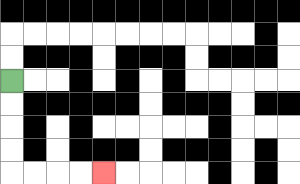{'start': '[0, 3]', 'end': '[4, 7]', 'path_directions': 'D,D,D,D,R,R,R,R', 'path_coordinates': '[[0, 3], [0, 4], [0, 5], [0, 6], [0, 7], [1, 7], [2, 7], [3, 7], [4, 7]]'}